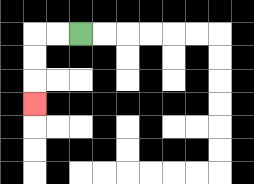{'start': '[3, 1]', 'end': '[1, 4]', 'path_directions': 'L,L,D,D,D', 'path_coordinates': '[[3, 1], [2, 1], [1, 1], [1, 2], [1, 3], [1, 4]]'}